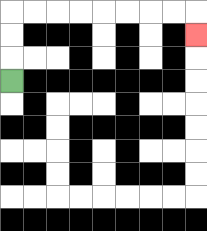{'start': '[0, 3]', 'end': '[8, 1]', 'path_directions': 'U,U,U,R,R,R,R,R,R,R,R,D', 'path_coordinates': '[[0, 3], [0, 2], [0, 1], [0, 0], [1, 0], [2, 0], [3, 0], [4, 0], [5, 0], [6, 0], [7, 0], [8, 0], [8, 1]]'}